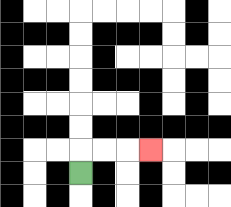{'start': '[3, 7]', 'end': '[6, 6]', 'path_directions': 'U,R,R,R', 'path_coordinates': '[[3, 7], [3, 6], [4, 6], [5, 6], [6, 6]]'}